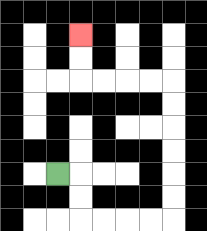{'start': '[2, 7]', 'end': '[3, 1]', 'path_directions': 'R,D,D,R,R,R,R,U,U,U,U,U,U,L,L,L,L,U,U', 'path_coordinates': '[[2, 7], [3, 7], [3, 8], [3, 9], [4, 9], [5, 9], [6, 9], [7, 9], [7, 8], [7, 7], [7, 6], [7, 5], [7, 4], [7, 3], [6, 3], [5, 3], [4, 3], [3, 3], [3, 2], [3, 1]]'}